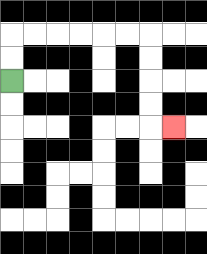{'start': '[0, 3]', 'end': '[7, 5]', 'path_directions': 'U,U,R,R,R,R,R,R,D,D,D,D,R', 'path_coordinates': '[[0, 3], [0, 2], [0, 1], [1, 1], [2, 1], [3, 1], [4, 1], [5, 1], [6, 1], [6, 2], [6, 3], [6, 4], [6, 5], [7, 5]]'}